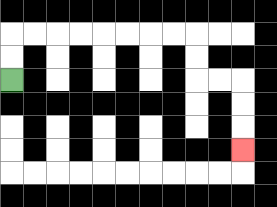{'start': '[0, 3]', 'end': '[10, 6]', 'path_directions': 'U,U,R,R,R,R,R,R,R,R,D,D,R,R,D,D,D', 'path_coordinates': '[[0, 3], [0, 2], [0, 1], [1, 1], [2, 1], [3, 1], [4, 1], [5, 1], [6, 1], [7, 1], [8, 1], [8, 2], [8, 3], [9, 3], [10, 3], [10, 4], [10, 5], [10, 6]]'}